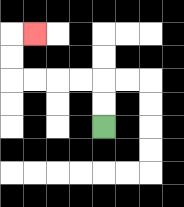{'start': '[4, 5]', 'end': '[1, 1]', 'path_directions': 'U,U,L,L,L,L,U,U,R', 'path_coordinates': '[[4, 5], [4, 4], [4, 3], [3, 3], [2, 3], [1, 3], [0, 3], [0, 2], [0, 1], [1, 1]]'}